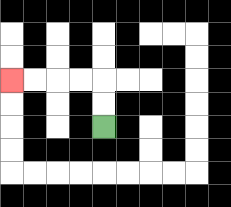{'start': '[4, 5]', 'end': '[0, 3]', 'path_directions': 'U,U,L,L,L,L', 'path_coordinates': '[[4, 5], [4, 4], [4, 3], [3, 3], [2, 3], [1, 3], [0, 3]]'}